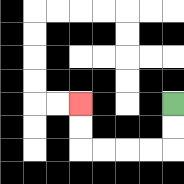{'start': '[7, 4]', 'end': '[3, 4]', 'path_directions': 'D,D,L,L,L,L,U,U', 'path_coordinates': '[[7, 4], [7, 5], [7, 6], [6, 6], [5, 6], [4, 6], [3, 6], [3, 5], [3, 4]]'}